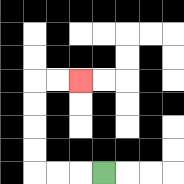{'start': '[4, 7]', 'end': '[3, 3]', 'path_directions': 'L,L,L,U,U,U,U,R,R', 'path_coordinates': '[[4, 7], [3, 7], [2, 7], [1, 7], [1, 6], [1, 5], [1, 4], [1, 3], [2, 3], [3, 3]]'}